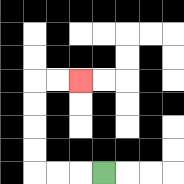{'start': '[4, 7]', 'end': '[3, 3]', 'path_directions': 'L,L,L,U,U,U,U,R,R', 'path_coordinates': '[[4, 7], [3, 7], [2, 7], [1, 7], [1, 6], [1, 5], [1, 4], [1, 3], [2, 3], [3, 3]]'}